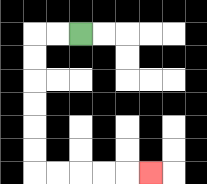{'start': '[3, 1]', 'end': '[6, 7]', 'path_directions': 'L,L,D,D,D,D,D,D,R,R,R,R,R', 'path_coordinates': '[[3, 1], [2, 1], [1, 1], [1, 2], [1, 3], [1, 4], [1, 5], [1, 6], [1, 7], [2, 7], [3, 7], [4, 7], [5, 7], [6, 7]]'}